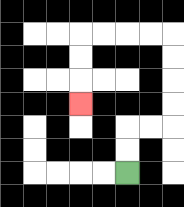{'start': '[5, 7]', 'end': '[3, 4]', 'path_directions': 'U,U,R,R,U,U,U,U,L,L,L,L,D,D,D', 'path_coordinates': '[[5, 7], [5, 6], [5, 5], [6, 5], [7, 5], [7, 4], [7, 3], [7, 2], [7, 1], [6, 1], [5, 1], [4, 1], [3, 1], [3, 2], [3, 3], [3, 4]]'}